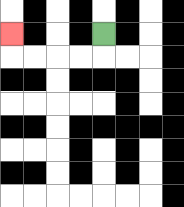{'start': '[4, 1]', 'end': '[0, 1]', 'path_directions': 'D,L,L,L,L,U', 'path_coordinates': '[[4, 1], [4, 2], [3, 2], [2, 2], [1, 2], [0, 2], [0, 1]]'}